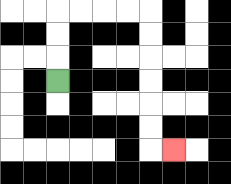{'start': '[2, 3]', 'end': '[7, 6]', 'path_directions': 'U,U,U,R,R,R,R,D,D,D,D,D,D,R', 'path_coordinates': '[[2, 3], [2, 2], [2, 1], [2, 0], [3, 0], [4, 0], [5, 0], [6, 0], [6, 1], [6, 2], [6, 3], [6, 4], [6, 5], [6, 6], [7, 6]]'}